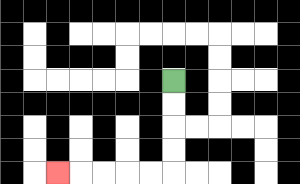{'start': '[7, 3]', 'end': '[2, 7]', 'path_directions': 'D,D,D,D,L,L,L,L,L', 'path_coordinates': '[[7, 3], [7, 4], [7, 5], [7, 6], [7, 7], [6, 7], [5, 7], [4, 7], [3, 7], [2, 7]]'}